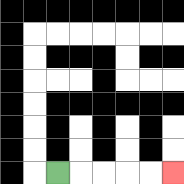{'start': '[2, 7]', 'end': '[7, 7]', 'path_directions': 'R,R,R,R,R', 'path_coordinates': '[[2, 7], [3, 7], [4, 7], [5, 7], [6, 7], [7, 7]]'}